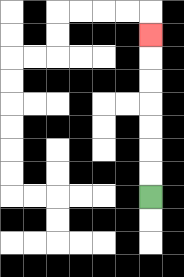{'start': '[6, 8]', 'end': '[6, 1]', 'path_directions': 'U,U,U,U,U,U,U', 'path_coordinates': '[[6, 8], [6, 7], [6, 6], [6, 5], [6, 4], [6, 3], [6, 2], [6, 1]]'}